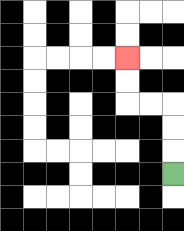{'start': '[7, 7]', 'end': '[5, 2]', 'path_directions': 'U,U,U,L,L,U,U', 'path_coordinates': '[[7, 7], [7, 6], [7, 5], [7, 4], [6, 4], [5, 4], [5, 3], [5, 2]]'}